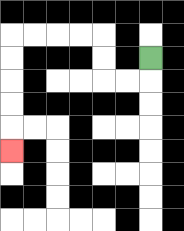{'start': '[6, 2]', 'end': '[0, 6]', 'path_directions': 'D,L,L,U,U,L,L,L,L,D,D,D,D,D', 'path_coordinates': '[[6, 2], [6, 3], [5, 3], [4, 3], [4, 2], [4, 1], [3, 1], [2, 1], [1, 1], [0, 1], [0, 2], [0, 3], [0, 4], [0, 5], [0, 6]]'}